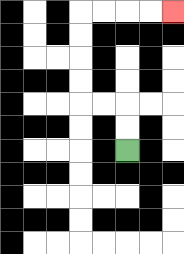{'start': '[5, 6]', 'end': '[7, 0]', 'path_directions': 'U,U,L,L,U,U,U,U,R,R,R,R', 'path_coordinates': '[[5, 6], [5, 5], [5, 4], [4, 4], [3, 4], [3, 3], [3, 2], [3, 1], [3, 0], [4, 0], [5, 0], [6, 0], [7, 0]]'}